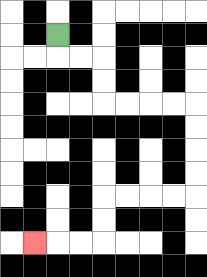{'start': '[2, 1]', 'end': '[1, 10]', 'path_directions': 'D,R,R,D,D,R,R,R,R,D,D,D,D,L,L,L,L,D,D,L,L,L', 'path_coordinates': '[[2, 1], [2, 2], [3, 2], [4, 2], [4, 3], [4, 4], [5, 4], [6, 4], [7, 4], [8, 4], [8, 5], [8, 6], [8, 7], [8, 8], [7, 8], [6, 8], [5, 8], [4, 8], [4, 9], [4, 10], [3, 10], [2, 10], [1, 10]]'}